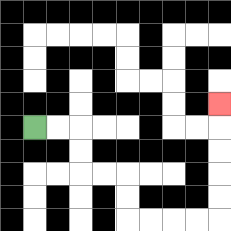{'start': '[1, 5]', 'end': '[9, 4]', 'path_directions': 'R,R,D,D,R,R,D,D,R,R,R,R,U,U,U,U,U', 'path_coordinates': '[[1, 5], [2, 5], [3, 5], [3, 6], [3, 7], [4, 7], [5, 7], [5, 8], [5, 9], [6, 9], [7, 9], [8, 9], [9, 9], [9, 8], [9, 7], [9, 6], [9, 5], [9, 4]]'}